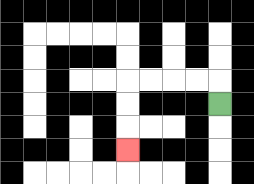{'start': '[9, 4]', 'end': '[5, 6]', 'path_directions': 'U,L,L,L,L,D,D,D', 'path_coordinates': '[[9, 4], [9, 3], [8, 3], [7, 3], [6, 3], [5, 3], [5, 4], [5, 5], [5, 6]]'}